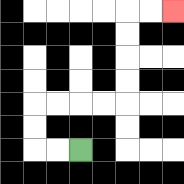{'start': '[3, 6]', 'end': '[7, 0]', 'path_directions': 'L,L,U,U,R,R,R,R,U,U,U,U,R,R', 'path_coordinates': '[[3, 6], [2, 6], [1, 6], [1, 5], [1, 4], [2, 4], [3, 4], [4, 4], [5, 4], [5, 3], [5, 2], [5, 1], [5, 0], [6, 0], [7, 0]]'}